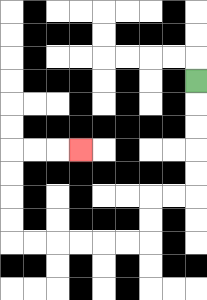{'start': '[8, 3]', 'end': '[3, 6]', 'path_directions': 'D,D,D,D,D,L,L,D,D,L,L,L,L,L,L,U,U,U,U,R,R,R', 'path_coordinates': '[[8, 3], [8, 4], [8, 5], [8, 6], [8, 7], [8, 8], [7, 8], [6, 8], [6, 9], [6, 10], [5, 10], [4, 10], [3, 10], [2, 10], [1, 10], [0, 10], [0, 9], [0, 8], [0, 7], [0, 6], [1, 6], [2, 6], [3, 6]]'}